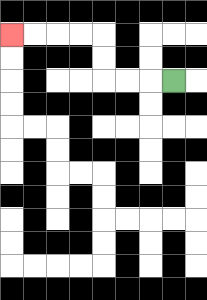{'start': '[7, 3]', 'end': '[0, 1]', 'path_directions': 'L,L,L,U,U,L,L,L,L', 'path_coordinates': '[[7, 3], [6, 3], [5, 3], [4, 3], [4, 2], [4, 1], [3, 1], [2, 1], [1, 1], [0, 1]]'}